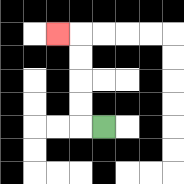{'start': '[4, 5]', 'end': '[2, 1]', 'path_directions': 'L,U,U,U,U,L', 'path_coordinates': '[[4, 5], [3, 5], [3, 4], [3, 3], [3, 2], [3, 1], [2, 1]]'}